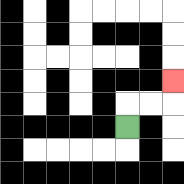{'start': '[5, 5]', 'end': '[7, 3]', 'path_directions': 'U,R,R,U', 'path_coordinates': '[[5, 5], [5, 4], [6, 4], [7, 4], [7, 3]]'}